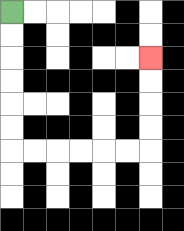{'start': '[0, 0]', 'end': '[6, 2]', 'path_directions': 'D,D,D,D,D,D,R,R,R,R,R,R,U,U,U,U', 'path_coordinates': '[[0, 0], [0, 1], [0, 2], [0, 3], [0, 4], [0, 5], [0, 6], [1, 6], [2, 6], [3, 6], [4, 6], [5, 6], [6, 6], [6, 5], [6, 4], [6, 3], [6, 2]]'}